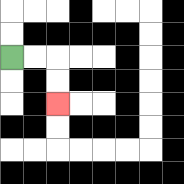{'start': '[0, 2]', 'end': '[2, 4]', 'path_directions': 'R,R,D,D', 'path_coordinates': '[[0, 2], [1, 2], [2, 2], [2, 3], [2, 4]]'}